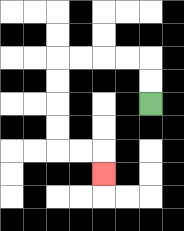{'start': '[6, 4]', 'end': '[4, 7]', 'path_directions': 'U,U,L,L,L,L,D,D,D,D,R,R,D', 'path_coordinates': '[[6, 4], [6, 3], [6, 2], [5, 2], [4, 2], [3, 2], [2, 2], [2, 3], [2, 4], [2, 5], [2, 6], [3, 6], [4, 6], [4, 7]]'}